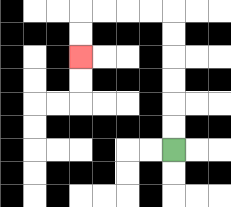{'start': '[7, 6]', 'end': '[3, 2]', 'path_directions': 'U,U,U,U,U,U,L,L,L,L,D,D', 'path_coordinates': '[[7, 6], [7, 5], [7, 4], [7, 3], [7, 2], [7, 1], [7, 0], [6, 0], [5, 0], [4, 0], [3, 0], [3, 1], [3, 2]]'}